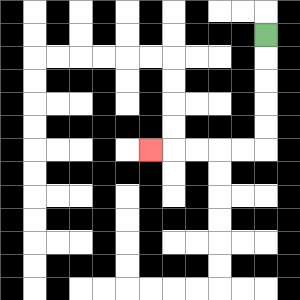{'start': '[11, 1]', 'end': '[6, 6]', 'path_directions': 'D,D,D,D,D,L,L,L,L,L', 'path_coordinates': '[[11, 1], [11, 2], [11, 3], [11, 4], [11, 5], [11, 6], [10, 6], [9, 6], [8, 6], [7, 6], [6, 6]]'}